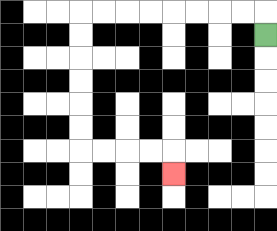{'start': '[11, 1]', 'end': '[7, 7]', 'path_directions': 'U,L,L,L,L,L,L,L,L,D,D,D,D,D,D,R,R,R,R,D', 'path_coordinates': '[[11, 1], [11, 0], [10, 0], [9, 0], [8, 0], [7, 0], [6, 0], [5, 0], [4, 0], [3, 0], [3, 1], [3, 2], [3, 3], [3, 4], [3, 5], [3, 6], [4, 6], [5, 6], [6, 6], [7, 6], [7, 7]]'}